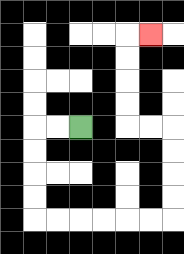{'start': '[3, 5]', 'end': '[6, 1]', 'path_directions': 'L,L,D,D,D,D,R,R,R,R,R,R,U,U,U,U,L,L,U,U,U,U,R', 'path_coordinates': '[[3, 5], [2, 5], [1, 5], [1, 6], [1, 7], [1, 8], [1, 9], [2, 9], [3, 9], [4, 9], [5, 9], [6, 9], [7, 9], [7, 8], [7, 7], [7, 6], [7, 5], [6, 5], [5, 5], [5, 4], [5, 3], [5, 2], [5, 1], [6, 1]]'}